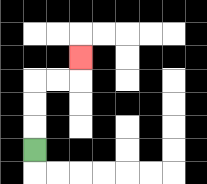{'start': '[1, 6]', 'end': '[3, 2]', 'path_directions': 'U,U,U,R,R,U', 'path_coordinates': '[[1, 6], [1, 5], [1, 4], [1, 3], [2, 3], [3, 3], [3, 2]]'}